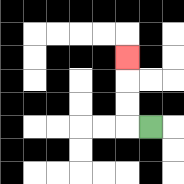{'start': '[6, 5]', 'end': '[5, 2]', 'path_directions': 'L,U,U,U', 'path_coordinates': '[[6, 5], [5, 5], [5, 4], [5, 3], [5, 2]]'}